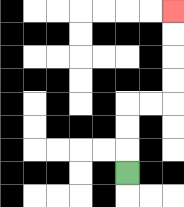{'start': '[5, 7]', 'end': '[7, 0]', 'path_directions': 'U,U,U,R,R,U,U,U,U', 'path_coordinates': '[[5, 7], [5, 6], [5, 5], [5, 4], [6, 4], [7, 4], [7, 3], [7, 2], [7, 1], [7, 0]]'}